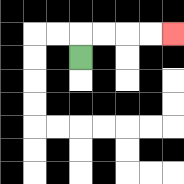{'start': '[3, 2]', 'end': '[7, 1]', 'path_directions': 'U,R,R,R,R', 'path_coordinates': '[[3, 2], [3, 1], [4, 1], [5, 1], [6, 1], [7, 1]]'}